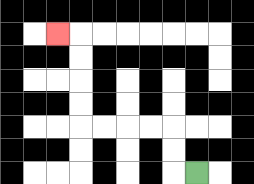{'start': '[8, 7]', 'end': '[2, 1]', 'path_directions': 'L,U,U,L,L,L,L,U,U,U,U,L', 'path_coordinates': '[[8, 7], [7, 7], [7, 6], [7, 5], [6, 5], [5, 5], [4, 5], [3, 5], [3, 4], [3, 3], [3, 2], [3, 1], [2, 1]]'}